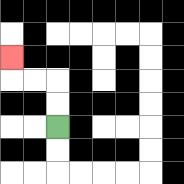{'start': '[2, 5]', 'end': '[0, 2]', 'path_directions': 'U,U,L,L,U', 'path_coordinates': '[[2, 5], [2, 4], [2, 3], [1, 3], [0, 3], [0, 2]]'}